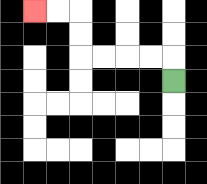{'start': '[7, 3]', 'end': '[1, 0]', 'path_directions': 'U,L,L,L,L,U,U,L,L', 'path_coordinates': '[[7, 3], [7, 2], [6, 2], [5, 2], [4, 2], [3, 2], [3, 1], [3, 0], [2, 0], [1, 0]]'}